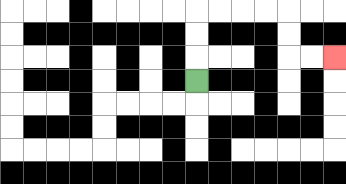{'start': '[8, 3]', 'end': '[14, 2]', 'path_directions': 'U,U,U,R,R,R,R,D,D,R,R', 'path_coordinates': '[[8, 3], [8, 2], [8, 1], [8, 0], [9, 0], [10, 0], [11, 0], [12, 0], [12, 1], [12, 2], [13, 2], [14, 2]]'}